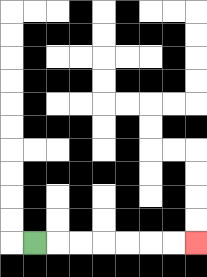{'start': '[1, 10]', 'end': '[8, 10]', 'path_directions': 'R,R,R,R,R,R,R', 'path_coordinates': '[[1, 10], [2, 10], [3, 10], [4, 10], [5, 10], [6, 10], [7, 10], [8, 10]]'}